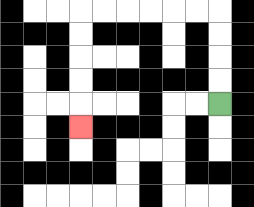{'start': '[9, 4]', 'end': '[3, 5]', 'path_directions': 'U,U,U,U,L,L,L,L,L,L,D,D,D,D,D', 'path_coordinates': '[[9, 4], [9, 3], [9, 2], [9, 1], [9, 0], [8, 0], [7, 0], [6, 0], [5, 0], [4, 0], [3, 0], [3, 1], [3, 2], [3, 3], [3, 4], [3, 5]]'}